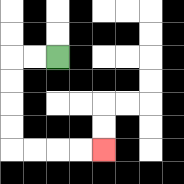{'start': '[2, 2]', 'end': '[4, 6]', 'path_directions': 'L,L,D,D,D,D,R,R,R,R', 'path_coordinates': '[[2, 2], [1, 2], [0, 2], [0, 3], [0, 4], [0, 5], [0, 6], [1, 6], [2, 6], [3, 6], [4, 6]]'}